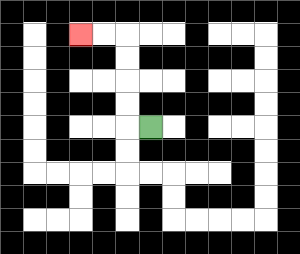{'start': '[6, 5]', 'end': '[3, 1]', 'path_directions': 'L,U,U,U,U,L,L', 'path_coordinates': '[[6, 5], [5, 5], [5, 4], [5, 3], [5, 2], [5, 1], [4, 1], [3, 1]]'}